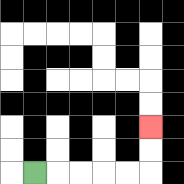{'start': '[1, 7]', 'end': '[6, 5]', 'path_directions': 'R,R,R,R,R,U,U', 'path_coordinates': '[[1, 7], [2, 7], [3, 7], [4, 7], [5, 7], [6, 7], [6, 6], [6, 5]]'}